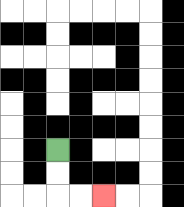{'start': '[2, 6]', 'end': '[4, 8]', 'path_directions': 'D,D,R,R', 'path_coordinates': '[[2, 6], [2, 7], [2, 8], [3, 8], [4, 8]]'}